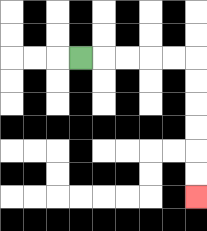{'start': '[3, 2]', 'end': '[8, 8]', 'path_directions': 'R,R,R,R,R,D,D,D,D,D,D', 'path_coordinates': '[[3, 2], [4, 2], [5, 2], [6, 2], [7, 2], [8, 2], [8, 3], [8, 4], [8, 5], [8, 6], [8, 7], [8, 8]]'}